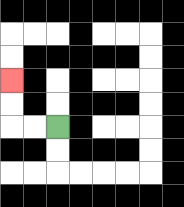{'start': '[2, 5]', 'end': '[0, 3]', 'path_directions': 'L,L,U,U', 'path_coordinates': '[[2, 5], [1, 5], [0, 5], [0, 4], [0, 3]]'}